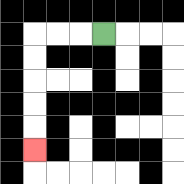{'start': '[4, 1]', 'end': '[1, 6]', 'path_directions': 'L,L,L,D,D,D,D,D', 'path_coordinates': '[[4, 1], [3, 1], [2, 1], [1, 1], [1, 2], [1, 3], [1, 4], [1, 5], [1, 6]]'}